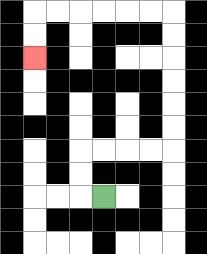{'start': '[4, 8]', 'end': '[1, 2]', 'path_directions': 'L,U,U,R,R,R,R,U,U,U,U,U,U,L,L,L,L,L,L,D,D', 'path_coordinates': '[[4, 8], [3, 8], [3, 7], [3, 6], [4, 6], [5, 6], [6, 6], [7, 6], [7, 5], [7, 4], [7, 3], [7, 2], [7, 1], [7, 0], [6, 0], [5, 0], [4, 0], [3, 0], [2, 0], [1, 0], [1, 1], [1, 2]]'}